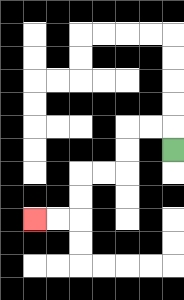{'start': '[7, 6]', 'end': '[1, 9]', 'path_directions': 'U,L,L,D,D,L,L,D,D,L,L', 'path_coordinates': '[[7, 6], [7, 5], [6, 5], [5, 5], [5, 6], [5, 7], [4, 7], [3, 7], [3, 8], [3, 9], [2, 9], [1, 9]]'}